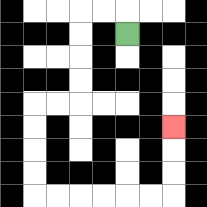{'start': '[5, 1]', 'end': '[7, 5]', 'path_directions': 'U,L,L,D,D,D,D,L,L,D,D,D,D,R,R,R,R,R,R,U,U,U', 'path_coordinates': '[[5, 1], [5, 0], [4, 0], [3, 0], [3, 1], [3, 2], [3, 3], [3, 4], [2, 4], [1, 4], [1, 5], [1, 6], [1, 7], [1, 8], [2, 8], [3, 8], [4, 8], [5, 8], [6, 8], [7, 8], [7, 7], [7, 6], [7, 5]]'}